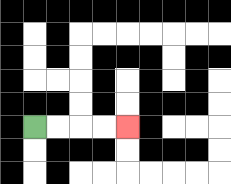{'start': '[1, 5]', 'end': '[5, 5]', 'path_directions': 'R,R,R,R', 'path_coordinates': '[[1, 5], [2, 5], [3, 5], [4, 5], [5, 5]]'}